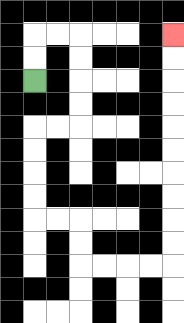{'start': '[1, 3]', 'end': '[7, 1]', 'path_directions': 'U,U,R,R,D,D,D,D,L,L,D,D,D,D,R,R,D,D,R,R,R,R,U,U,U,U,U,U,U,U,U,U', 'path_coordinates': '[[1, 3], [1, 2], [1, 1], [2, 1], [3, 1], [3, 2], [3, 3], [3, 4], [3, 5], [2, 5], [1, 5], [1, 6], [1, 7], [1, 8], [1, 9], [2, 9], [3, 9], [3, 10], [3, 11], [4, 11], [5, 11], [6, 11], [7, 11], [7, 10], [7, 9], [7, 8], [7, 7], [7, 6], [7, 5], [7, 4], [7, 3], [7, 2], [7, 1]]'}